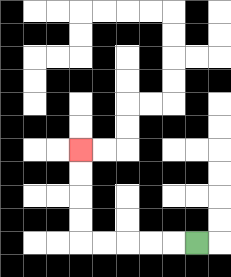{'start': '[8, 10]', 'end': '[3, 6]', 'path_directions': 'L,L,L,L,L,U,U,U,U', 'path_coordinates': '[[8, 10], [7, 10], [6, 10], [5, 10], [4, 10], [3, 10], [3, 9], [3, 8], [3, 7], [3, 6]]'}